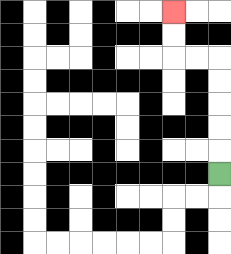{'start': '[9, 7]', 'end': '[7, 0]', 'path_directions': 'U,U,U,U,U,L,L,U,U', 'path_coordinates': '[[9, 7], [9, 6], [9, 5], [9, 4], [9, 3], [9, 2], [8, 2], [7, 2], [7, 1], [7, 0]]'}